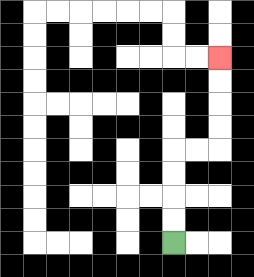{'start': '[7, 10]', 'end': '[9, 2]', 'path_directions': 'U,U,U,U,R,R,U,U,U,U', 'path_coordinates': '[[7, 10], [7, 9], [7, 8], [7, 7], [7, 6], [8, 6], [9, 6], [9, 5], [9, 4], [9, 3], [9, 2]]'}